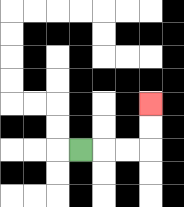{'start': '[3, 6]', 'end': '[6, 4]', 'path_directions': 'R,R,R,U,U', 'path_coordinates': '[[3, 6], [4, 6], [5, 6], [6, 6], [6, 5], [6, 4]]'}